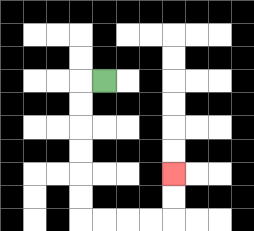{'start': '[4, 3]', 'end': '[7, 7]', 'path_directions': 'L,D,D,D,D,D,D,R,R,R,R,U,U', 'path_coordinates': '[[4, 3], [3, 3], [3, 4], [3, 5], [3, 6], [3, 7], [3, 8], [3, 9], [4, 9], [5, 9], [6, 9], [7, 9], [7, 8], [7, 7]]'}